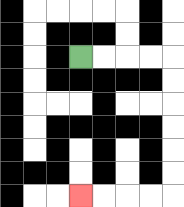{'start': '[3, 2]', 'end': '[3, 8]', 'path_directions': 'R,R,R,R,D,D,D,D,D,D,L,L,L,L', 'path_coordinates': '[[3, 2], [4, 2], [5, 2], [6, 2], [7, 2], [7, 3], [7, 4], [7, 5], [7, 6], [7, 7], [7, 8], [6, 8], [5, 8], [4, 8], [3, 8]]'}